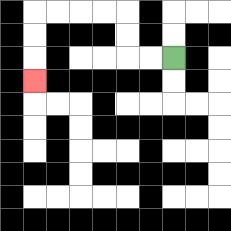{'start': '[7, 2]', 'end': '[1, 3]', 'path_directions': 'L,L,U,U,L,L,L,L,D,D,D', 'path_coordinates': '[[7, 2], [6, 2], [5, 2], [5, 1], [5, 0], [4, 0], [3, 0], [2, 0], [1, 0], [1, 1], [1, 2], [1, 3]]'}